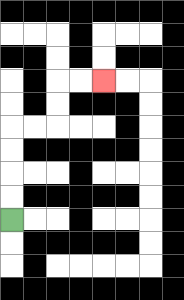{'start': '[0, 9]', 'end': '[4, 3]', 'path_directions': 'U,U,U,U,R,R,U,U,R,R', 'path_coordinates': '[[0, 9], [0, 8], [0, 7], [0, 6], [0, 5], [1, 5], [2, 5], [2, 4], [2, 3], [3, 3], [4, 3]]'}